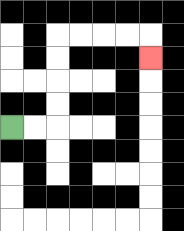{'start': '[0, 5]', 'end': '[6, 2]', 'path_directions': 'R,R,U,U,U,U,R,R,R,R,D', 'path_coordinates': '[[0, 5], [1, 5], [2, 5], [2, 4], [2, 3], [2, 2], [2, 1], [3, 1], [4, 1], [5, 1], [6, 1], [6, 2]]'}